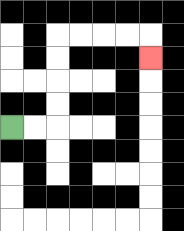{'start': '[0, 5]', 'end': '[6, 2]', 'path_directions': 'R,R,U,U,U,U,R,R,R,R,D', 'path_coordinates': '[[0, 5], [1, 5], [2, 5], [2, 4], [2, 3], [2, 2], [2, 1], [3, 1], [4, 1], [5, 1], [6, 1], [6, 2]]'}